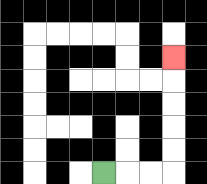{'start': '[4, 7]', 'end': '[7, 2]', 'path_directions': 'R,R,R,U,U,U,U,U', 'path_coordinates': '[[4, 7], [5, 7], [6, 7], [7, 7], [7, 6], [7, 5], [7, 4], [7, 3], [7, 2]]'}